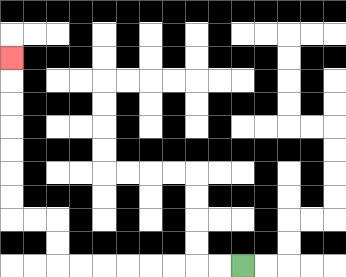{'start': '[10, 11]', 'end': '[0, 2]', 'path_directions': 'L,L,L,L,L,L,L,L,U,U,L,L,U,U,U,U,U,U,U', 'path_coordinates': '[[10, 11], [9, 11], [8, 11], [7, 11], [6, 11], [5, 11], [4, 11], [3, 11], [2, 11], [2, 10], [2, 9], [1, 9], [0, 9], [0, 8], [0, 7], [0, 6], [0, 5], [0, 4], [0, 3], [0, 2]]'}